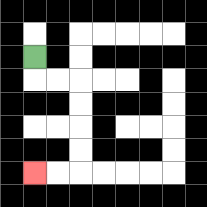{'start': '[1, 2]', 'end': '[1, 7]', 'path_directions': 'D,R,R,D,D,D,D,L,L', 'path_coordinates': '[[1, 2], [1, 3], [2, 3], [3, 3], [3, 4], [3, 5], [3, 6], [3, 7], [2, 7], [1, 7]]'}